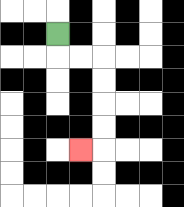{'start': '[2, 1]', 'end': '[3, 6]', 'path_directions': 'D,R,R,D,D,D,D,L', 'path_coordinates': '[[2, 1], [2, 2], [3, 2], [4, 2], [4, 3], [4, 4], [4, 5], [4, 6], [3, 6]]'}